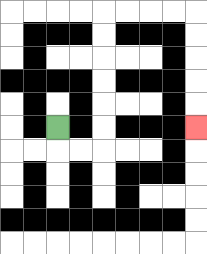{'start': '[2, 5]', 'end': '[8, 5]', 'path_directions': 'D,R,R,U,U,U,U,U,U,R,R,R,R,D,D,D,D,D', 'path_coordinates': '[[2, 5], [2, 6], [3, 6], [4, 6], [4, 5], [4, 4], [4, 3], [4, 2], [4, 1], [4, 0], [5, 0], [6, 0], [7, 0], [8, 0], [8, 1], [8, 2], [8, 3], [8, 4], [8, 5]]'}